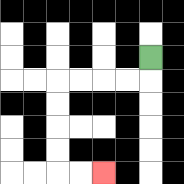{'start': '[6, 2]', 'end': '[4, 7]', 'path_directions': 'D,L,L,L,L,D,D,D,D,R,R', 'path_coordinates': '[[6, 2], [6, 3], [5, 3], [4, 3], [3, 3], [2, 3], [2, 4], [2, 5], [2, 6], [2, 7], [3, 7], [4, 7]]'}